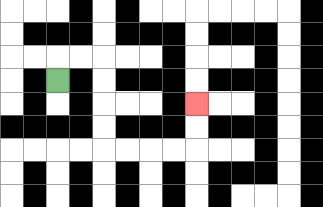{'start': '[2, 3]', 'end': '[8, 4]', 'path_directions': 'U,R,R,D,D,D,D,R,R,R,R,U,U', 'path_coordinates': '[[2, 3], [2, 2], [3, 2], [4, 2], [4, 3], [4, 4], [4, 5], [4, 6], [5, 6], [6, 6], [7, 6], [8, 6], [8, 5], [8, 4]]'}